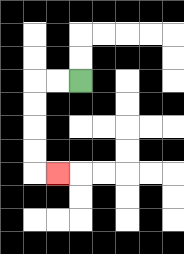{'start': '[3, 3]', 'end': '[2, 7]', 'path_directions': 'L,L,D,D,D,D,R', 'path_coordinates': '[[3, 3], [2, 3], [1, 3], [1, 4], [1, 5], [1, 6], [1, 7], [2, 7]]'}